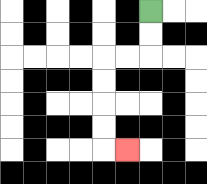{'start': '[6, 0]', 'end': '[5, 6]', 'path_directions': 'D,D,L,L,D,D,D,D,R', 'path_coordinates': '[[6, 0], [6, 1], [6, 2], [5, 2], [4, 2], [4, 3], [4, 4], [4, 5], [4, 6], [5, 6]]'}